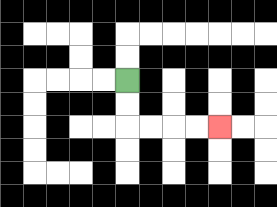{'start': '[5, 3]', 'end': '[9, 5]', 'path_directions': 'D,D,R,R,R,R', 'path_coordinates': '[[5, 3], [5, 4], [5, 5], [6, 5], [7, 5], [8, 5], [9, 5]]'}